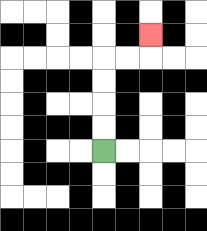{'start': '[4, 6]', 'end': '[6, 1]', 'path_directions': 'U,U,U,U,R,R,U', 'path_coordinates': '[[4, 6], [4, 5], [4, 4], [4, 3], [4, 2], [5, 2], [6, 2], [6, 1]]'}